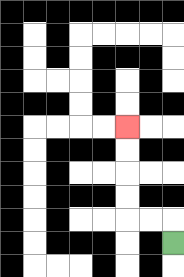{'start': '[7, 10]', 'end': '[5, 5]', 'path_directions': 'U,L,L,U,U,U,U', 'path_coordinates': '[[7, 10], [7, 9], [6, 9], [5, 9], [5, 8], [5, 7], [5, 6], [5, 5]]'}